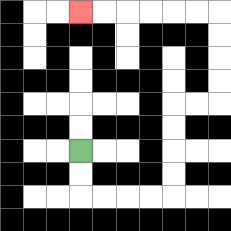{'start': '[3, 6]', 'end': '[3, 0]', 'path_directions': 'D,D,R,R,R,R,U,U,U,U,R,R,U,U,U,U,L,L,L,L,L,L', 'path_coordinates': '[[3, 6], [3, 7], [3, 8], [4, 8], [5, 8], [6, 8], [7, 8], [7, 7], [7, 6], [7, 5], [7, 4], [8, 4], [9, 4], [9, 3], [9, 2], [9, 1], [9, 0], [8, 0], [7, 0], [6, 0], [5, 0], [4, 0], [3, 0]]'}